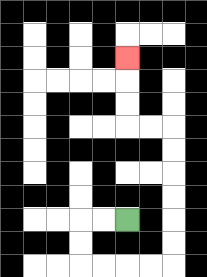{'start': '[5, 9]', 'end': '[5, 2]', 'path_directions': 'L,L,D,D,R,R,R,R,U,U,U,U,U,U,L,L,U,U,U', 'path_coordinates': '[[5, 9], [4, 9], [3, 9], [3, 10], [3, 11], [4, 11], [5, 11], [6, 11], [7, 11], [7, 10], [7, 9], [7, 8], [7, 7], [7, 6], [7, 5], [6, 5], [5, 5], [5, 4], [5, 3], [5, 2]]'}